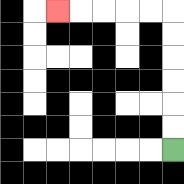{'start': '[7, 6]', 'end': '[2, 0]', 'path_directions': 'U,U,U,U,U,U,L,L,L,L,L', 'path_coordinates': '[[7, 6], [7, 5], [7, 4], [7, 3], [7, 2], [7, 1], [7, 0], [6, 0], [5, 0], [4, 0], [3, 0], [2, 0]]'}